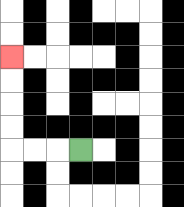{'start': '[3, 6]', 'end': '[0, 2]', 'path_directions': 'L,L,L,U,U,U,U', 'path_coordinates': '[[3, 6], [2, 6], [1, 6], [0, 6], [0, 5], [0, 4], [0, 3], [0, 2]]'}